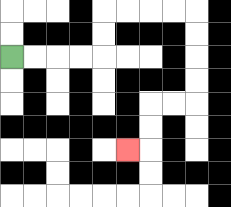{'start': '[0, 2]', 'end': '[5, 6]', 'path_directions': 'R,R,R,R,U,U,R,R,R,R,D,D,D,D,L,L,D,D,L', 'path_coordinates': '[[0, 2], [1, 2], [2, 2], [3, 2], [4, 2], [4, 1], [4, 0], [5, 0], [6, 0], [7, 0], [8, 0], [8, 1], [8, 2], [8, 3], [8, 4], [7, 4], [6, 4], [6, 5], [6, 6], [5, 6]]'}